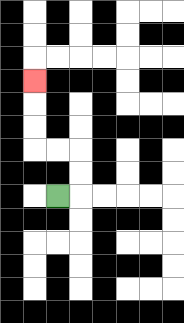{'start': '[2, 8]', 'end': '[1, 3]', 'path_directions': 'R,U,U,L,L,U,U,U', 'path_coordinates': '[[2, 8], [3, 8], [3, 7], [3, 6], [2, 6], [1, 6], [1, 5], [1, 4], [1, 3]]'}